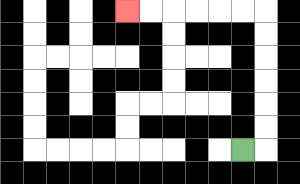{'start': '[10, 6]', 'end': '[5, 0]', 'path_directions': 'R,U,U,U,U,U,U,L,L,L,L,L,L', 'path_coordinates': '[[10, 6], [11, 6], [11, 5], [11, 4], [11, 3], [11, 2], [11, 1], [11, 0], [10, 0], [9, 0], [8, 0], [7, 0], [6, 0], [5, 0]]'}